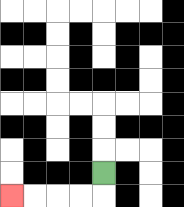{'start': '[4, 7]', 'end': '[0, 8]', 'path_directions': 'D,L,L,L,L', 'path_coordinates': '[[4, 7], [4, 8], [3, 8], [2, 8], [1, 8], [0, 8]]'}